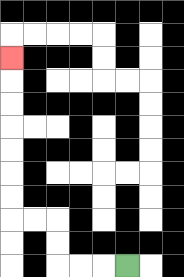{'start': '[5, 11]', 'end': '[0, 2]', 'path_directions': 'L,L,L,U,U,L,L,U,U,U,U,U,U,U', 'path_coordinates': '[[5, 11], [4, 11], [3, 11], [2, 11], [2, 10], [2, 9], [1, 9], [0, 9], [0, 8], [0, 7], [0, 6], [0, 5], [0, 4], [0, 3], [0, 2]]'}